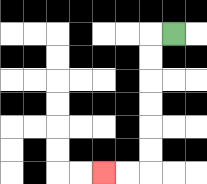{'start': '[7, 1]', 'end': '[4, 7]', 'path_directions': 'L,D,D,D,D,D,D,L,L', 'path_coordinates': '[[7, 1], [6, 1], [6, 2], [6, 3], [6, 4], [6, 5], [6, 6], [6, 7], [5, 7], [4, 7]]'}